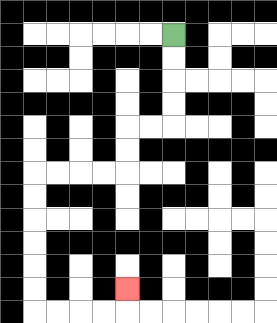{'start': '[7, 1]', 'end': '[5, 12]', 'path_directions': 'D,D,D,D,L,L,D,D,L,L,L,L,D,D,D,D,D,D,R,R,R,R,U', 'path_coordinates': '[[7, 1], [7, 2], [7, 3], [7, 4], [7, 5], [6, 5], [5, 5], [5, 6], [5, 7], [4, 7], [3, 7], [2, 7], [1, 7], [1, 8], [1, 9], [1, 10], [1, 11], [1, 12], [1, 13], [2, 13], [3, 13], [4, 13], [5, 13], [5, 12]]'}